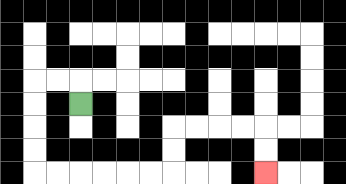{'start': '[3, 4]', 'end': '[11, 7]', 'path_directions': 'U,L,L,D,D,D,D,R,R,R,R,R,R,U,U,R,R,R,R,D,D', 'path_coordinates': '[[3, 4], [3, 3], [2, 3], [1, 3], [1, 4], [1, 5], [1, 6], [1, 7], [2, 7], [3, 7], [4, 7], [5, 7], [6, 7], [7, 7], [7, 6], [7, 5], [8, 5], [9, 5], [10, 5], [11, 5], [11, 6], [11, 7]]'}